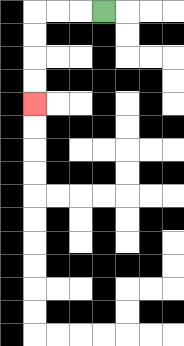{'start': '[4, 0]', 'end': '[1, 4]', 'path_directions': 'L,L,L,D,D,D,D', 'path_coordinates': '[[4, 0], [3, 0], [2, 0], [1, 0], [1, 1], [1, 2], [1, 3], [1, 4]]'}